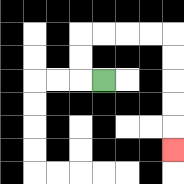{'start': '[4, 3]', 'end': '[7, 6]', 'path_directions': 'L,U,U,R,R,R,R,D,D,D,D,D', 'path_coordinates': '[[4, 3], [3, 3], [3, 2], [3, 1], [4, 1], [5, 1], [6, 1], [7, 1], [7, 2], [7, 3], [7, 4], [7, 5], [7, 6]]'}